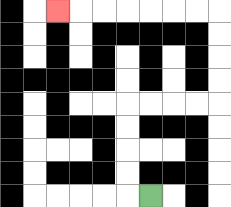{'start': '[6, 8]', 'end': '[2, 0]', 'path_directions': 'L,U,U,U,U,R,R,R,R,U,U,U,U,L,L,L,L,L,L,L', 'path_coordinates': '[[6, 8], [5, 8], [5, 7], [5, 6], [5, 5], [5, 4], [6, 4], [7, 4], [8, 4], [9, 4], [9, 3], [9, 2], [9, 1], [9, 0], [8, 0], [7, 0], [6, 0], [5, 0], [4, 0], [3, 0], [2, 0]]'}